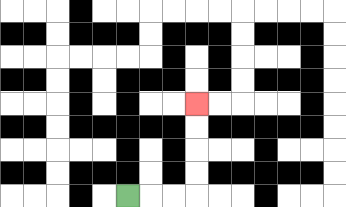{'start': '[5, 8]', 'end': '[8, 4]', 'path_directions': 'R,R,R,U,U,U,U', 'path_coordinates': '[[5, 8], [6, 8], [7, 8], [8, 8], [8, 7], [8, 6], [8, 5], [8, 4]]'}